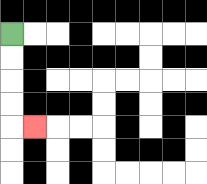{'start': '[0, 1]', 'end': '[1, 5]', 'path_directions': 'D,D,D,D,R', 'path_coordinates': '[[0, 1], [0, 2], [0, 3], [0, 4], [0, 5], [1, 5]]'}